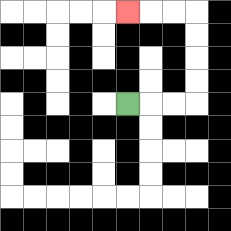{'start': '[5, 4]', 'end': '[5, 0]', 'path_directions': 'R,R,R,U,U,U,U,L,L,L', 'path_coordinates': '[[5, 4], [6, 4], [7, 4], [8, 4], [8, 3], [8, 2], [8, 1], [8, 0], [7, 0], [6, 0], [5, 0]]'}